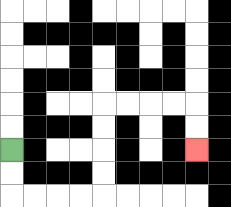{'start': '[0, 6]', 'end': '[8, 6]', 'path_directions': 'D,D,R,R,R,R,U,U,U,U,R,R,R,R,D,D', 'path_coordinates': '[[0, 6], [0, 7], [0, 8], [1, 8], [2, 8], [3, 8], [4, 8], [4, 7], [4, 6], [4, 5], [4, 4], [5, 4], [6, 4], [7, 4], [8, 4], [8, 5], [8, 6]]'}